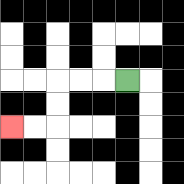{'start': '[5, 3]', 'end': '[0, 5]', 'path_directions': 'L,L,L,D,D,L,L', 'path_coordinates': '[[5, 3], [4, 3], [3, 3], [2, 3], [2, 4], [2, 5], [1, 5], [0, 5]]'}